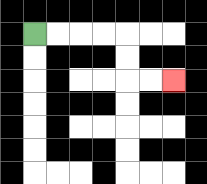{'start': '[1, 1]', 'end': '[7, 3]', 'path_directions': 'R,R,R,R,D,D,R,R', 'path_coordinates': '[[1, 1], [2, 1], [3, 1], [4, 1], [5, 1], [5, 2], [5, 3], [6, 3], [7, 3]]'}